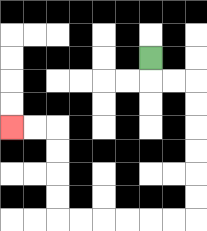{'start': '[6, 2]', 'end': '[0, 5]', 'path_directions': 'D,R,R,D,D,D,D,D,D,L,L,L,L,L,L,U,U,U,U,L,L', 'path_coordinates': '[[6, 2], [6, 3], [7, 3], [8, 3], [8, 4], [8, 5], [8, 6], [8, 7], [8, 8], [8, 9], [7, 9], [6, 9], [5, 9], [4, 9], [3, 9], [2, 9], [2, 8], [2, 7], [2, 6], [2, 5], [1, 5], [0, 5]]'}